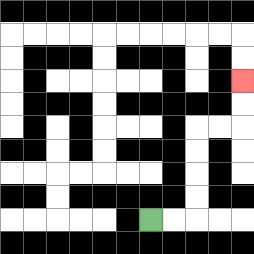{'start': '[6, 9]', 'end': '[10, 3]', 'path_directions': 'R,R,U,U,U,U,R,R,U,U', 'path_coordinates': '[[6, 9], [7, 9], [8, 9], [8, 8], [8, 7], [8, 6], [8, 5], [9, 5], [10, 5], [10, 4], [10, 3]]'}